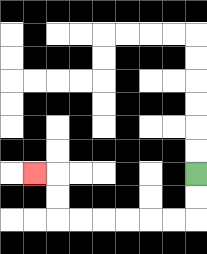{'start': '[8, 7]', 'end': '[1, 7]', 'path_directions': 'D,D,L,L,L,L,L,L,U,U,L', 'path_coordinates': '[[8, 7], [8, 8], [8, 9], [7, 9], [6, 9], [5, 9], [4, 9], [3, 9], [2, 9], [2, 8], [2, 7], [1, 7]]'}